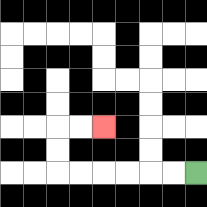{'start': '[8, 7]', 'end': '[4, 5]', 'path_directions': 'L,L,L,L,L,L,U,U,R,R', 'path_coordinates': '[[8, 7], [7, 7], [6, 7], [5, 7], [4, 7], [3, 7], [2, 7], [2, 6], [2, 5], [3, 5], [4, 5]]'}